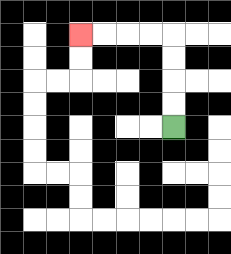{'start': '[7, 5]', 'end': '[3, 1]', 'path_directions': 'U,U,U,U,L,L,L,L', 'path_coordinates': '[[7, 5], [7, 4], [7, 3], [7, 2], [7, 1], [6, 1], [5, 1], [4, 1], [3, 1]]'}